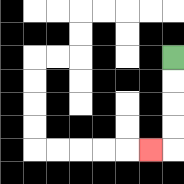{'start': '[7, 2]', 'end': '[6, 6]', 'path_directions': 'D,D,D,D,L', 'path_coordinates': '[[7, 2], [7, 3], [7, 4], [7, 5], [7, 6], [6, 6]]'}